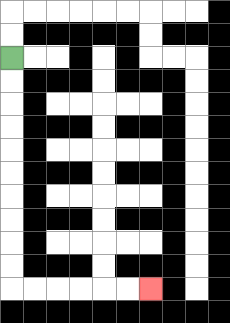{'start': '[0, 2]', 'end': '[6, 12]', 'path_directions': 'D,D,D,D,D,D,D,D,D,D,R,R,R,R,R,R', 'path_coordinates': '[[0, 2], [0, 3], [0, 4], [0, 5], [0, 6], [0, 7], [0, 8], [0, 9], [0, 10], [0, 11], [0, 12], [1, 12], [2, 12], [3, 12], [4, 12], [5, 12], [6, 12]]'}